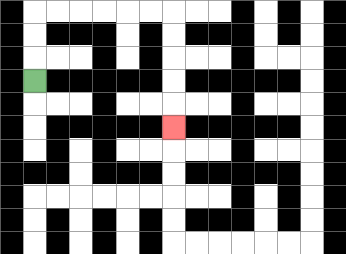{'start': '[1, 3]', 'end': '[7, 5]', 'path_directions': 'U,U,U,R,R,R,R,R,R,D,D,D,D,D', 'path_coordinates': '[[1, 3], [1, 2], [1, 1], [1, 0], [2, 0], [3, 0], [4, 0], [5, 0], [6, 0], [7, 0], [7, 1], [7, 2], [7, 3], [7, 4], [7, 5]]'}